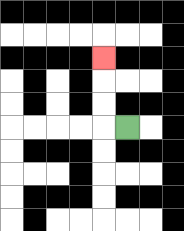{'start': '[5, 5]', 'end': '[4, 2]', 'path_directions': 'L,U,U,U', 'path_coordinates': '[[5, 5], [4, 5], [4, 4], [4, 3], [4, 2]]'}